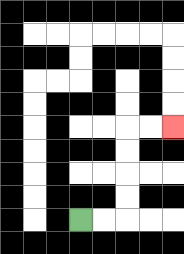{'start': '[3, 9]', 'end': '[7, 5]', 'path_directions': 'R,R,U,U,U,U,R,R', 'path_coordinates': '[[3, 9], [4, 9], [5, 9], [5, 8], [5, 7], [5, 6], [5, 5], [6, 5], [7, 5]]'}